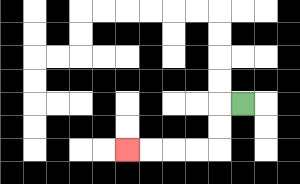{'start': '[10, 4]', 'end': '[5, 6]', 'path_directions': 'L,D,D,L,L,L,L', 'path_coordinates': '[[10, 4], [9, 4], [9, 5], [9, 6], [8, 6], [7, 6], [6, 6], [5, 6]]'}